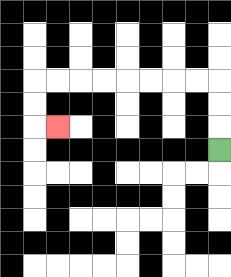{'start': '[9, 6]', 'end': '[2, 5]', 'path_directions': 'U,U,U,L,L,L,L,L,L,L,L,D,D,R', 'path_coordinates': '[[9, 6], [9, 5], [9, 4], [9, 3], [8, 3], [7, 3], [6, 3], [5, 3], [4, 3], [3, 3], [2, 3], [1, 3], [1, 4], [1, 5], [2, 5]]'}